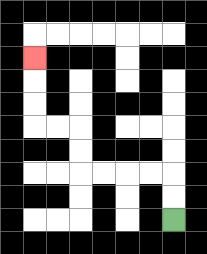{'start': '[7, 9]', 'end': '[1, 2]', 'path_directions': 'U,U,L,L,L,L,U,U,L,L,U,U,U', 'path_coordinates': '[[7, 9], [7, 8], [7, 7], [6, 7], [5, 7], [4, 7], [3, 7], [3, 6], [3, 5], [2, 5], [1, 5], [1, 4], [1, 3], [1, 2]]'}